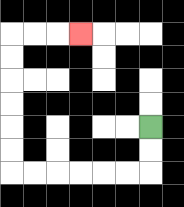{'start': '[6, 5]', 'end': '[3, 1]', 'path_directions': 'D,D,L,L,L,L,L,L,U,U,U,U,U,U,R,R,R', 'path_coordinates': '[[6, 5], [6, 6], [6, 7], [5, 7], [4, 7], [3, 7], [2, 7], [1, 7], [0, 7], [0, 6], [0, 5], [0, 4], [0, 3], [0, 2], [0, 1], [1, 1], [2, 1], [3, 1]]'}